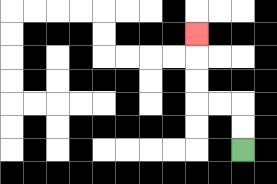{'start': '[10, 6]', 'end': '[8, 1]', 'path_directions': 'U,U,L,L,U,U,U', 'path_coordinates': '[[10, 6], [10, 5], [10, 4], [9, 4], [8, 4], [8, 3], [8, 2], [8, 1]]'}